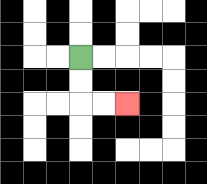{'start': '[3, 2]', 'end': '[5, 4]', 'path_directions': 'D,D,R,R', 'path_coordinates': '[[3, 2], [3, 3], [3, 4], [4, 4], [5, 4]]'}